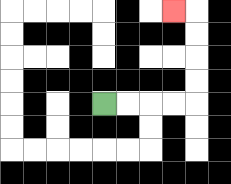{'start': '[4, 4]', 'end': '[7, 0]', 'path_directions': 'R,R,R,R,U,U,U,U,L', 'path_coordinates': '[[4, 4], [5, 4], [6, 4], [7, 4], [8, 4], [8, 3], [8, 2], [8, 1], [8, 0], [7, 0]]'}